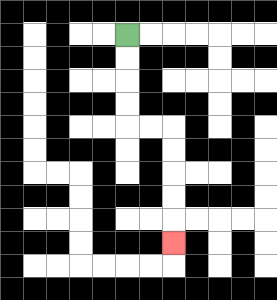{'start': '[5, 1]', 'end': '[7, 10]', 'path_directions': 'D,D,D,D,R,R,D,D,D,D,D', 'path_coordinates': '[[5, 1], [5, 2], [5, 3], [5, 4], [5, 5], [6, 5], [7, 5], [7, 6], [7, 7], [7, 8], [7, 9], [7, 10]]'}